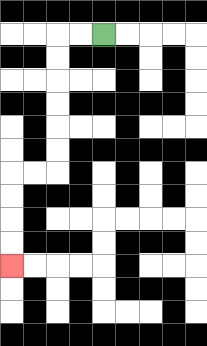{'start': '[4, 1]', 'end': '[0, 11]', 'path_directions': 'L,L,D,D,D,D,D,D,L,L,D,D,D,D', 'path_coordinates': '[[4, 1], [3, 1], [2, 1], [2, 2], [2, 3], [2, 4], [2, 5], [2, 6], [2, 7], [1, 7], [0, 7], [0, 8], [0, 9], [0, 10], [0, 11]]'}